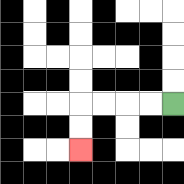{'start': '[7, 4]', 'end': '[3, 6]', 'path_directions': 'L,L,L,L,D,D', 'path_coordinates': '[[7, 4], [6, 4], [5, 4], [4, 4], [3, 4], [3, 5], [3, 6]]'}